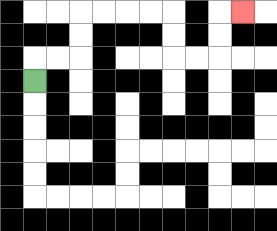{'start': '[1, 3]', 'end': '[10, 0]', 'path_directions': 'U,R,R,U,U,R,R,R,R,D,D,R,R,U,U,R', 'path_coordinates': '[[1, 3], [1, 2], [2, 2], [3, 2], [3, 1], [3, 0], [4, 0], [5, 0], [6, 0], [7, 0], [7, 1], [7, 2], [8, 2], [9, 2], [9, 1], [9, 0], [10, 0]]'}